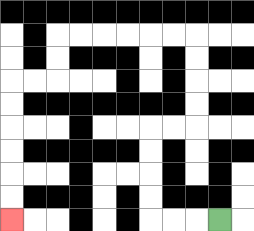{'start': '[9, 9]', 'end': '[0, 9]', 'path_directions': 'L,L,L,U,U,U,U,R,R,U,U,U,U,L,L,L,L,L,L,D,D,L,L,D,D,D,D,D,D', 'path_coordinates': '[[9, 9], [8, 9], [7, 9], [6, 9], [6, 8], [6, 7], [6, 6], [6, 5], [7, 5], [8, 5], [8, 4], [8, 3], [8, 2], [8, 1], [7, 1], [6, 1], [5, 1], [4, 1], [3, 1], [2, 1], [2, 2], [2, 3], [1, 3], [0, 3], [0, 4], [0, 5], [0, 6], [0, 7], [0, 8], [0, 9]]'}